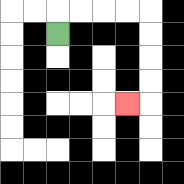{'start': '[2, 1]', 'end': '[5, 4]', 'path_directions': 'U,R,R,R,R,D,D,D,D,L', 'path_coordinates': '[[2, 1], [2, 0], [3, 0], [4, 0], [5, 0], [6, 0], [6, 1], [6, 2], [6, 3], [6, 4], [5, 4]]'}